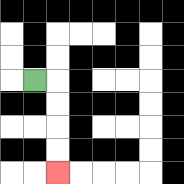{'start': '[1, 3]', 'end': '[2, 7]', 'path_directions': 'R,D,D,D,D', 'path_coordinates': '[[1, 3], [2, 3], [2, 4], [2, 5], [2, 6], [2, 7]]'}